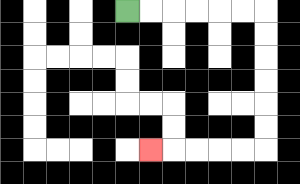{'start': '[5, 0]', 'end': '[6, 6]', 'path_directions': 'R,R,R,R,R,R,D,D,D,D,D,D,L,L,L,L,L', 'path_coordinates': '[[5, 0], [6, 0], [7, 0], [8, 0], [9, 0], [10, 0], [11, 0], [11, 1], [11, 2], [11, 3], [11, 4], [11, 5], [11, 6], [10, 6], [9, 6], [8, 6], [7, 6], [6, 6]]'}